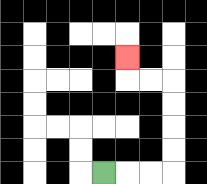{'start': '[4, 7]', 'end': '[5, 2]', 'path_directions': 'R,R,R,U,U,U,U,L,L,U', 'path_coordinates': '[[4, 7], [5, 7], [6, 7], [7, 7], [7, 6], [7, 5], [7, 4], [7, 3], [6, 3], [5, 3], [5, 2]]'}